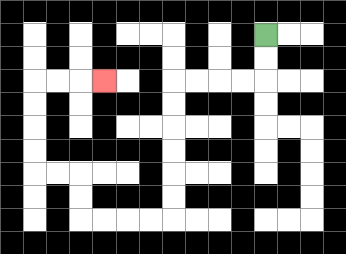{'start': '[11, 1]', 'end': '[4, 3]', 'path_directions': 'D,D,L,L,L,L,D,D,D,D,D,D,L,L,L,L,U,U,L,L,U,U,U,U,R,R,R', 'path_coordinates': '[[11, 1], [11, 2], [11, 3], [10, 3], [9, 3], [8, 3], [7, 3], [7, 4], [7, 5], [7, 6], [7, 7], [7, 8], [7, 9], [6, 9], [5, 9], [4, 9], [3, 9], [3, 8], [3, 7], [2, 7], [1, 7], [1, 6], [1, 5], [1, 4], [1, 3], [2, 3], [3, 3], [4, 3]]'}